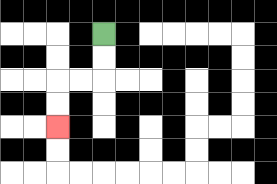{'start': '[4, 1]', 'end': '[2, 5]', 'path_directions': 'D,D,L,L,D,D', 'path_coordinates': '[[4, 1], [4, 2], [4, 3], [3, 3], [2, 3], [2, 4], [2, 5]]'}